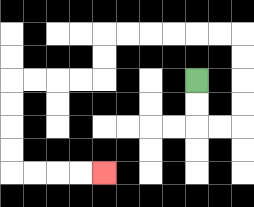{'start': '[8, 3]', 'end': '[4, 7]', 'path_directions': 'D,D,R,R,U,U,U,U,L,L,L,L,L,L,D,D,L,L,L,L,D,D,D,D,R,R,R,R', 'path_coordinates': '[[8, 3], [8, 4], [8, 5], [9, 5], [10, 5], [10, 4], [10, 3], [10, 2], [10, 1], [9, 1], [8, 1], [7, 1], [6, 1], [5, 1], [4, 1], [4, 2], [4, 3], [3, 3], [2, 3], [1, 3], [0, 3], [0, 4], [0, 5], [0, 6], [0, 7], [1, 7], [2, 7], [3, 7], [4, 7]]'}